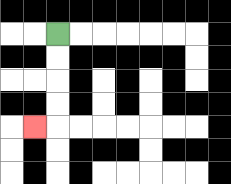{'start': '[2, 1]', 'end': '[1, 5]', 'path_directions': 'D,D,D,D,L', 'path_coordinates': '[[2, 1], [2, 2], [2, 3], [2, 4], [2, 5], [1, 5]]'}